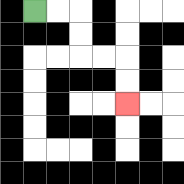{'start': '[1, 0]', 'end': '[5, 4]', 'path_directions': 'R,R,D,D,R,R,D,D', 'path_coordinates': '[[1, 0], [2, 0], [3, 0], [3, 1], [3, 2], [4, 2], [5, 2], [5, 3], [5, 4]]'}